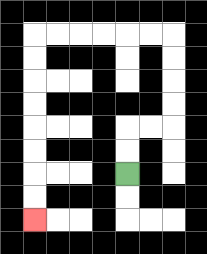{'start': '[5, 7]', 'end': '[1, 9]', 'path_directions': 'U,U,R,R,U,U,U,U,L,L,L,L,L,L,D,D,D,D,D,D,D,D', 'path_coordinates': '[[5, 7], [5, 6], [5, 5], [6, 5], [7, 5], [7, 4], [7, 3], [7, 2], [7, 1], [6, 1], [5, 1], [4, 1], [3, 1], [2, 1], [1, 1], [1, 2], [1, 3], [1, 4], [1, 5], [1, 6], [1, 7], [1, 8], [1, 9]]'}